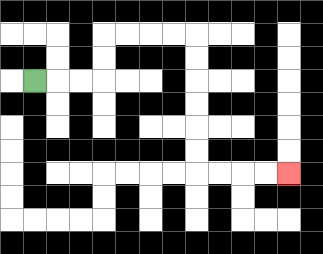{'start': '[1, 3]', 'end': '[12, 7]', 'path_directions': 'R,R,R,U,U,R,R,R,R,D,D,D,D,D,D,R,R,R,R', 'path_coordinates': '[[1, 3], [2, 3], [3, 3], [4, 3], [4, 2], [4, 1], [5, 1], [6, 1], [7, 1], [8, 1], [8, 2], [8, 3], [8, 4], [8, 5], [8, 6], [8, 7], [9, 7], [10, 7], [11, 7], [12, 7]]'}